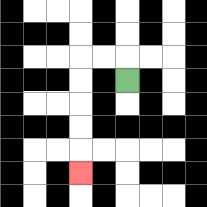{'start': '[5, 3]', 'end': '[3, 7]', 'path_directions': 'U,L,L,D,D,D,D,D', 'path_coordinates': '[[5, 3], [5, 2], [4, 2], [3, 2], [3, 3], [3, 4], [3, 5], [3, 6], [3, 7]]'}